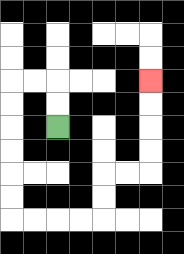{'start': '[2, 5]', 'end': '[6, 3]', 'path_directions': 'U,U,L,L,D,D,D,D,D,D,R,R,R,R,U,U,R,R,U,U,U,U', 'path_coordinates': '[[2, 5], [2, 4], [2, 3], [1, 3], [0, 3], [0, 4], [0, 5], [0, 6], [0, 7], [0, 8], [0, 9], [1, 9], [2, 9], [3, 9], [4, 9], [4, 8], [4, 7], [5, 7], [6, 7], [6, 6], [6, 5], [6, 4], [6, 3]]'}